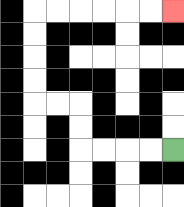{'start': '[7, 6]', 'end': '[7, 0]', 'path_directions': 'L,L,L,L,U,U,L,L,U,U,U,U,R,R,R,R,R,R', 'path_coordinates': '[[7, 6], [6, 6], [5, 6], [4, 6], [3, 6], [3, 5], [3, 4], [2, 4], [1, 4], [1, 3], [1, 2], [1, 1], [1, 0], [2, 0], [3, 0], [4, 0], [5, 0], [6, 0], [7, 0]]'}